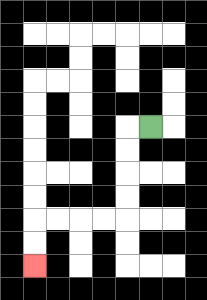{'start': '[6, 5]', 'end': '[1, 11]', 'path_directions': 'L,D,D,D,D,L,L,L,L,D,D', 'path_coordinates': '[[6, 5], [5, 5], [5, 6], [5, 7], [5, 8], [5, 9], [4, 9], [3, 9], [2, 9], [1, 9], [1, 10], [1, 11]]'}